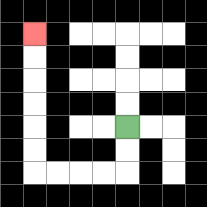{'start': '[5, 5]', 'end': '[1, 1]', 'path_directions': 'D,D,L,L,L,L,U,U,U,U,U,U', 'path_coordinates': '[[5, 5], [5, 6], [5, 7], [4, 7], [3, 7], [2, 7], [1, 7], [1, 6], [1, 5], [1, 4], [1, 3], [1, 2], [1, 1]]'}